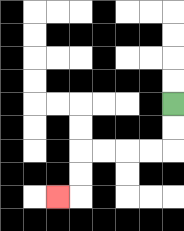{'start': '[7, 4]', 'end': '[2, 8]', 'path_directions': 'D,D,L,L,L,L,D,D,L', 'path_coordinates': '[[7, 4], [7, 5], [7, 6], [6, 6], [5, 6], [4, 6], [3, 6], [3, 7], [3, 8], [2, 8]]'}